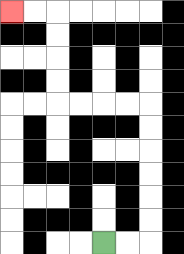{'start': '[4, 10]', 'end': '[0, 0]', 'path_directions': 'R,R,U,U,U,U,U,U,L,L,L,L,U,U,U,U,L,L', 'path_coordinates': '[[4, 10], [5, 10], [6, 10], [6, 9], [6, 8], [6, 7], [6, 6], [6, 5], [6, 4], [5, 4], [4, 4], [3, 4], [2, 4], [2, 3], [2, 2], [2, 1], [2, 0], [1, 0], [0, 0]]'}